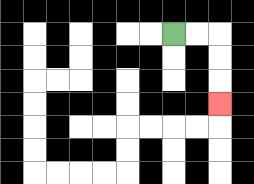{'start': '[7, 1]', 'end': '[9, 4]', 'path_directions': 'R,R,D,D,D', 'path_coordinates': '[[7, 1], [8, 1], [9, 1], [9, 2], [9, 3], [9, 4]]'}